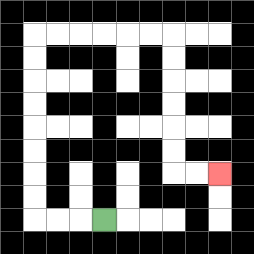{'start': '[4, 9]', 'end': '[9, 7]', 'path_directions': 'L,L,L,U,U,U,U,U,U,U,U,R,R,R,R,R,R,D,D,D,D,D,D,R,R', 'path_coordinates': '[[4, 9], [3, 9], [2, 9], [1, 9], [1, 8], [1, 7], [1, 6], [1, 5], [1, 4], [1, 3], [1, 2], [1, 1], [2, 1], [3, 1], [4, 1], [5, 1], [6, 1], [7, 1], [7, 2], [7, 3], [7, 4], [7, 5], [7, 6], [7, 7], [8, 7], [9, 7]]'}